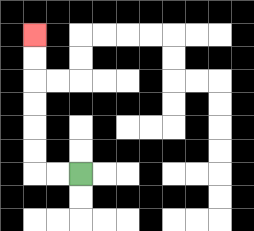{'start': '[3, 7]', 'end': '[1, 1]', 'path_directions': 'L,L,U,U,U,U,U,U', 'path_coordinates': '[[3, 7], [2, 7], [1, 7], [1, 6], [1, 5], [1, 4], [1, 3], [1, 2], [1, 1]]'}